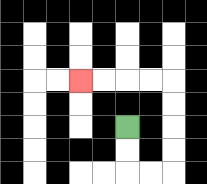{'start': '[5, 5]', 'end': '[3, 3]', 'path_directions': 'D,D,R,R,U,U,U,U,L,L,L,L', 'path_coordinates': '[[5, 5], [5, 6], [5, 7], [6, 7], [7, 7], [7, 6], [7, 5], [7, 4], [7, 3], [6, 3], [5, 3], [4, 3], [3, 3]]'}